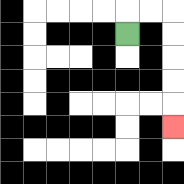{'start': '[5, 1]', 'end': '[7, 5]', 'path_directions': 'U,R,R,D,D,D,D,D', 'path_coordinates': '[[5, 1], [5, 0], [6, 0], [7, 0], [7, 1], [7, 2], [7, 3], [7, 4], [7, 5]]'}